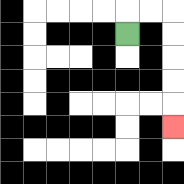{'start': '[5, 1]', 'end': '[7, 5]', 'path_directions': 'U,R,R,D,D,D,D,D', 'path_coordinates': '[[5, 1], [5, 0], [6, 0], [7, 0], [7, 1], [7, 2], [7, 3], [7, 4], [7, 5]]'}